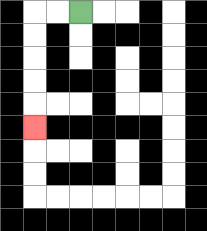{'start': '[3, 0]', 'end': '[1, 5]', 'path_directions': 'L,L,D,D,D,D,D', 'path_coordinates': '[[3, 0], [2, 0], [1, 0], [1, 1], [1, 2], [1, 3], [1, 4], [1, 5]]'}